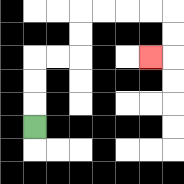{'start': '[1, 5]', 'end': '[6, 2]', 'path_directions': 'U,U,U,R,R,U,U,R,R,R,R,D,D,L', 'path_coordinates': '[[1, 5], [1, 4], [1, 3], [1, 2], [2, 2], [3, 2], [3, 1], [3, 0], [4, 0], [5, 0], [6, 0], [7, 0], [7, 1], [7, 2], [6, 2]]'}